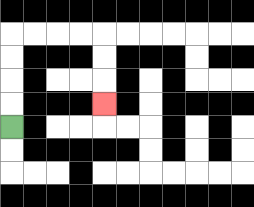{'start': '[0, 5]', 'end': '[4, 4]', 'path_directions': 'U,U,U,U,R,R,R,R,D,D,D', 'path_coordinates': '[[0, 5], [0, 4], [0, 3], [0, 2], [0, 1], [1, 1], [2, 1], [3, 1], [4, 1], [4, 2], [4, 3], [4, 4]]'}